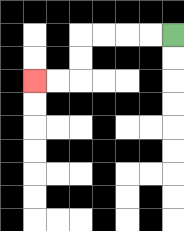{'start': '[7, 1]', 'end': '[1, 3]', 'path_directions': 'L,L,L,L,D,D,L,L', 'path_coordinates': '[[7, 1], [6, 1], [5, 1], [4, 1], [3, 1], [3, 2], [3, 3], [2, 3], [1, 3]]'}